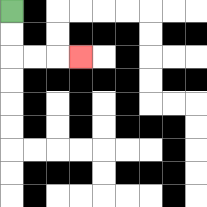{'start': '[0, 0]', 'end': '[3, 2]', 'path_directions': 'D,D,R,R,R', 'path_coordinates': '[[0, 0], [0, 1], [0, 2], [1, 2], [2, 2], [3, 2]]'}